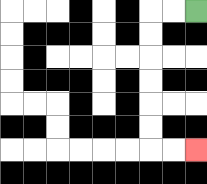{'start': '[8, 0]', 'end': '[8, 6]', 'path_directions': 'L,L,D,D,D,D,D,D,R,R', 'path_coordinates': '[[8, 0], [7, 0], [6, 0], [6, 1], [6, 2], [6, 3], [6, 4], [6, 5], [6, 6], [7, 6], [8, 6]]'}